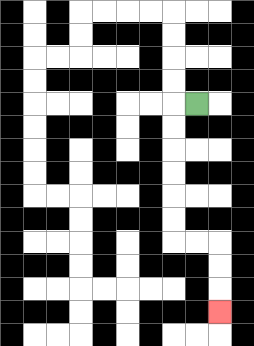{'start': '[8, 4]', 'end': '[9, 13]', 'path_directions': 'L,D,D,D,D,D,D,R,R,D,D,D', 'path_coordinates': '[[8, 4], [7, 4], [7, 5], [7, 6], [7, 7], [7, 8], [7, 9], [7, 10], [8, 10], [9, 10], [9, 11], [9, 12], [9, 13]]'}